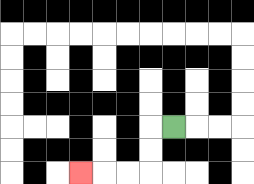{'start': '[7, 5]', 'end': '[3, 7]', 'path_directions': 'L,D,D,L,L,L', 'path_coordinates': '[[7, 5], [6, 5], [6, 6], [6, 7], [5, 7], [4, 7], [3, 7]]'}